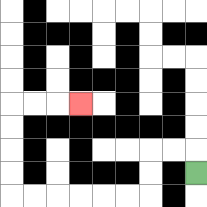{'start': '[8, 7]', 'end': '[3, 4]', 'path_directions': 'U,L,L,D,D,L,L,L,L,L,L,U,U,U,U,R,R,R', 'path_coordinates': '[[8, 7], [8, 6], [7, 6], [6, 6], [6, 7], [6, 8], [5, 8], [4, 8], [3, 8], [2, 8], [1, 8], [0, 8], [0, 7], [0, 6], [0, 5], [0, 4], [1, 4], [2, 4], [3, 4]]'}